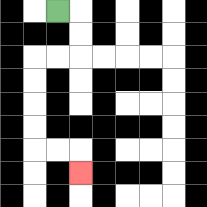{'start': '[2, 0]', 'end': '[3, 7]', 'path_directions': 'R,D,D,L,L,D,D,D,D,R,R,D', 'path_coordinates': '[[2, 0], [3, 0], [3, 1], [3, 2], [2, 2], [1, 2], [1, 3], [1, 4], [1, 5], [1, 6], [2, 6], [3, 6], [3, 7]]'}